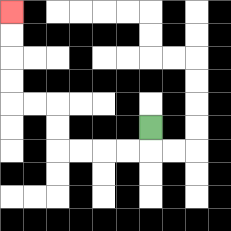{'start': '[6, 5]', 'end': '[0, 0]', 'path_directions': 'D,L,L,L,L,U,U,L,L,U,U,U,U', 'path_coordinates': '[[6, 5], [6, 6], [5, 6], [4, 6], [3, 6], [2, 6], [2, 5], [2, 4], [1, 4], [0, 4], [0, 3], [0, 2], [0, 1], [0, 0]]'}